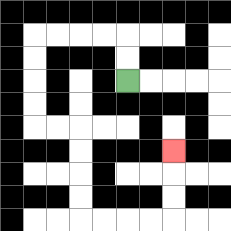{'start': '[5, 3]', 'end': '[7, 6]', 'path_directions': 'U,U,L,L,L,L,D,D,D,D,R,R,D,D,D,D,R,R,R,R,U,U,U', 'path_coordinates': '[[5, 3], [5, 2], [5, 1], [4, 1], [3, 1], [2, 1], [1, 1], [1, 2], [1, 3], [1, 4], [1, 5], [2, 5], [3, 5], [3, 6], [3, 7], [3, 8], [3, 9], [4, 9], [5, 9], [6, 9], [7, 9], [7, 8], [7, 7], [7, 6]]'}